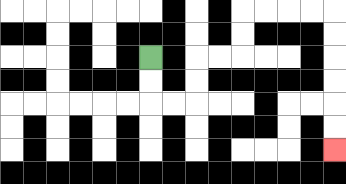{'start': '[6, 2]', 'end': '[14, 6]', 'path_directions': 'D,D,R,R,U,U,R,R,U,U,R,R,R,R,D,D,D,D,D,D', 'path_coordinates': '[[6, 2], [6, 3], [6, 4], [7, 4], [8, 4], [8, 3], [8, 2], [9, 2], [10, 2], [10, 1], [10, 0], [11, 0], [12, 0], [13, 0], [14, 0], [14, 1], [14, 2], [14, 3], [14, 4], [14, 5], [14, 6]]'}